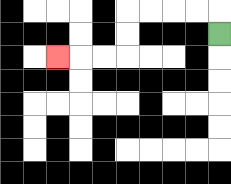{'start': '[9, 1]', 'end': '[2, 2]', 'path_directions': 'U,L,L,L,L,D,D,L,L,L', 'path_coordinates': '[[9, 1], [9, 0], [8, 0], [7, 0], [6, 0], [5, 0], [5, 1], [5, 2], [4, 2], [3, 2], [2, 2]]'}